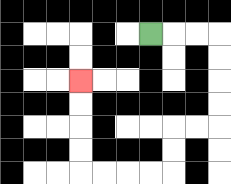{'start': '[6, 1]', 'end': '[3, 3]', 'path_directions': 'R,R,R,D,D,D,D,L,L,D,D,L,L,L,L,U,U,U,U', 'path_coordinates': '[[6, 1], [7, 1], [8, 1], [9, 1], [9, 2], [9, 3], [9, 4], [9, 5], [8, 5], [7, 5], [7, 6], [7, 7], [6, 7], [5, 7], [4, 7], [3, 7], [3, 6], [3, 5], [3, 4], [3, 3]]'}